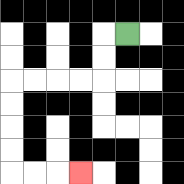{'start': '[5, 1]', 'end': '[3, 7]', 'path_directions': 'L,D,D,L,L,L,L,D,D,D,D,R,R,R', 'path_coordinates': '[[5, 1], [4, 1], [4, 2], [4, 3], [3, 3], [2, 3], [1, 3], [0, 3], [0, 4], [0, 5], [0, 6], [0, 7], [1, 7], [2, 7], [3, 7]]'}